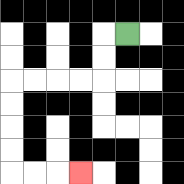{'start': '[5, 1]', 'end': '[3, 7]', 'path_directions': 'L,D,D,L,L,L,L,D,D,D,D,R,R,R', 'path_coordinates': '[[5, 1], [4, 1], [4, 2], [4, 3], [3, 3], [2, 3], [1, 3], [0, 3], [0, 4], [0, 5], [0, 6], [0, 7], [1, 7], [2, 7], [3, 7]]'}